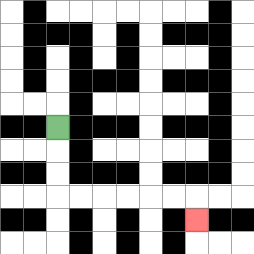{'start': '[2, 5]', 'end': '[8, 9]', 'path_directions': 'D,D,D,R,R,R,R,R,R,D', 'path_coordinates': '[[2, 5], [2, 6], [2, 7], [2, 8], [3, 8], [4, 8], [5, 8], [6, 8], [7, 8], [8, 8], [8, 9]]'}